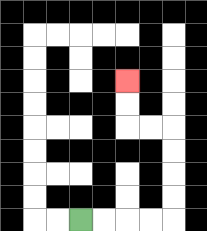{'start': '[3, 9]', 'end': '[5, 3]', 'path_directions': 'R,R,R,R,U,U,U,U,L,L,U,U', 'path_coordinates': '[[3, 9], [4, 9], [5, 9], [6, 9], [7, 9], [7, 8], [7, 7], [7, 6], [7, 5], [6, 5], [5, 5], [5, 4], [5, 3]]'}